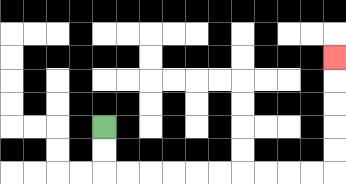{'start': '[4, 5]', 'end': '[14, 2]', 'path_directions': 'D,D,R,R,R,R,R,R,R,R,R,R,U,U,U,U,U', 'path_coordinates': '[[4, 5], [4, 6], [4, 7], [5, 7], [6, 7], [7, 7], [8, 7], [9, 7], [10, 7], [11, 7], [12, 7], [13, 7], [14, 7], [14, 6], [14, 5], [14, 4], [14, 3], [14, 2]]'}